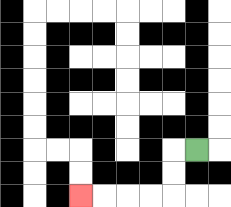{'start': '[8, 6]', 'end': '[3, 8]', 'path_directions': 'L,D,D,L,L,L,L', 'path_coordinates': '[[8, 6], [7, 6], [7, 7], [7, 8], [6, 8], [5, 8], [4, 8], [3, 8]]'}